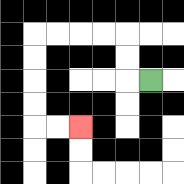{'start': '[6, 3]', 'end': '[3, 5]', 'path_directions': 'L,U,U,L,L,L,L,D,D,D,D,R,R', 'path_coordinates': '[[6, 3], [5, 3], [5, 2], [5, 1], [4, 1], [3, 1], [2, 1], [1, 1], [1, 2], [1, 3], [1, 4], [1, 5], [2, 5], [3, 5]]'}